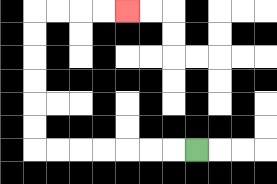{'start': '[8, 6]', 'end': '[5, 0]', 'path_directions': 'L,L,L,L,L,L,L,U,U,U,U,U,U,R,R,R,R', 'path_coordinates': '[[8, 6], [7, 6], [6, 6], [5, 6], [4, 6], [3, 6], [2, 6], [1, 6], [1, 5], [1, 4], [1, 3], [1, 2], [1, 1], [1, 0], [2, 0], [3, 0], [4, 0], [5, 0]]'}